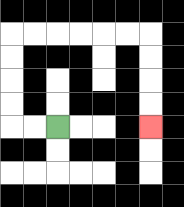{'start': '[2, 5]', 'end': '[6, 5]', 'path_directions': 'L,L,U,U,U,U,R,R,R,R,R,R,D,D,D,D', 'path_coordinates': '[[2, 5], [1, 5], [0, 5], [0, 4], [0, 3], [0, 2], [0, 1], [1, 1], [2, 1], [3, 1], [4, 1], [5, 1], [6, 1], [6, 2], [6, 3], [6, 4], [6, 5]]'}